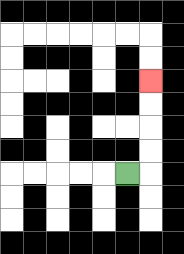{'start': '[5, 7]', 'end': '[6, 3]', 'path_directions': 'R,U,U,U,U', 'path_coordinates': '[[5, 7], [6, 7], [6, 6], [6, 5], [6, 4], [6, 3]]'}